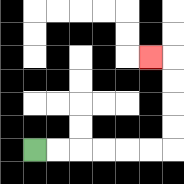{'start': '[1, 6]', 'end': '[6, 2]', 'path_directions': 'R,R,R,R,R,R,U,U,U,U,L', 'path_coordinates': '[[1, 6], [2, 6], [3, 6], [4, 6], [5, 6], [6, 6], [7, 6], [7, 5], [7, 4], [7, 3], [7, 2], [6, 2]]'}